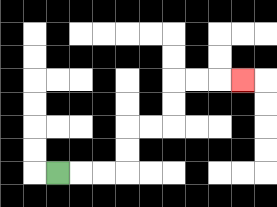{'start': '[2, 7]', 'end': '[10, 3]', 'path_directions': 'R,R,R,U,U,R,R,U,U,R,R,R', 'path_coordinates': '[[2, 7], [3, 7], [4, 7], [5, 7], [5, 6], [5, 5], [6, 5], [7, 5], [7, 4], [7, 3], [8, 3], [9, 3], [10, 3]]'}